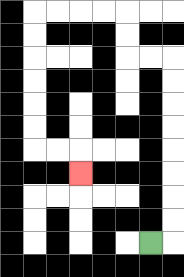{'start': '[6, 10]', 'end': '[3, 7]', 'path_directions': 'R,U,U,U,U,U,U,U,U,L,L,U,U,L,L,L,L,D,D,D,D,D,D,R,R,D', 'path_coordinates': '[[6, 10], [7, 10], [7, 9], [7, 8], [7, 7], [7, 6], [7, 5], [7, 4], [7, 3], [7, 2], [6, 2], [5, 2], [5, 1], [5, 0], [4, 0], [3, 0], [2, 0], [1, 0], [1, 1], [1, 2], [1, 3], [1, 4], [1, 5], [1, 6], [2, 6], [3, 6], [3, 7]]'}